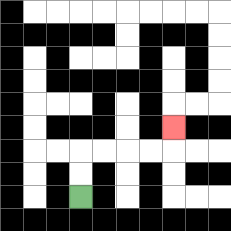{'start': '[3, 8]', 'end': '[7, 5]', 'path_directions': 'U,U,R,R,R,R,U', 'path_coordinates': '[[3, 8], [3, 7], [3, 6], [4, 6], [5, 6], [6, 6], [7, 6], [7, 5]]'}